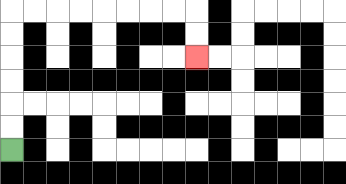{'start': '[0, 6]', 'end': '[8, 2]', 'path_directions': 'U,U,U,U,U,U,R,R,R,R,R,R,R,R,D,D', 'path_coordinates': '[[0, 6], [0, 5], [0, 4], [0, 3], [0, 2], [0, 1], [0, 0], [1, 0], [2, 0], [3, 0], [4, 0], [5, 0], [6, 0], [7, 0], [8, 0], [8, 1], [8, 2]]'}